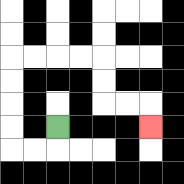{'start': '[2, 5]', 'end': '[6, 5]', 'path_directions': 'D,L,L,U,U,U,U,R,R,R,R,D,D,R,R,D', 'path_coordinates': '[[2, 5], [2, 6], [1, 6], [0, 6], [0, 5], [0, 4], [0, 3], [0, 2], [1, 2], [2, 2], [3, 2], [4, 2], [4, 3], [4, 4], [5, 4], [6, 4], [6, 5]]'}